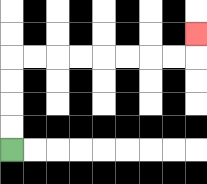{'start': '[0, 6]', 'end': '[8, 1]', 'path_directions': 'U,U,U,U,R,R,R,R,R,R,R,R,U', 'path_coordinates': '[[0, 6], [0, 5], [0, 4], [0, 3], [0, 2], [1, 2], [2, 2], [3, 2], [4, 2], [5, 2], [6, 2], [7, 2], [8, 2], [8, 1]]'}